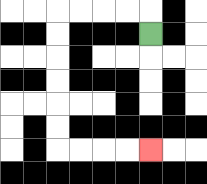{'start': '[6, 1]', 'end': '[6, 6]', 'path_directions': 'U,L,L,L,L,D,D,D,D,D,D,R,R,R,R', 'path_coordinates': '[[6, 1], [6, 0], [5, 0], [4, 0], [3, 0], [2, 0], [2, 1], [2, 2], [2, 3], [2, 4], [2, 5], [2, 6], [3, 6], [4, 6], [5, 6], [6, 6]]'}